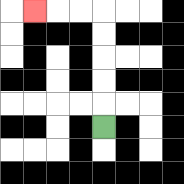{'start': '[4, 5]', 'end': '[1, 0]', 'path_directions': 'U,U,U,U,U,L,L,L', 'path_coordinates': '[[4, 5], [4, 4], [4, 3], [4, 2], [4, 1], [4, 0], [3, 0], [2, 0], [1, 0]]'}